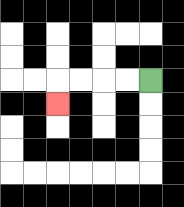{'start': '[6, 3]', 'end': '[2, 4]', 'path_directions': 'L,L,L,L,D', 'path_coordinates': '[[6, 3], [5, 3], [4, 3], [3, 3], [2, 3], [2, 4]]'}